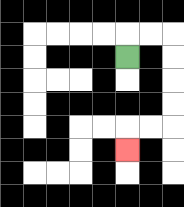{'start': '[5, 2]', 'end': '[5, 6]', 'path_directions': 'U,R,R,D,D,D,D,L,L,D', 'path_coordinates': '[[5, 2], [5, 1], [6, 1], [7, 1], [7, 2], [7, 3], [7, 4], [7, 5], [6, 5], [5, 5], [5, 6]]'}